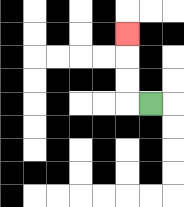{'start': '[6, 4]', 'end': '[5, 1]', 'path_directions': 'L,U,U,U', 'path_coordinates': '[[6, 4], [5, 4], [5, 3], [5, 2], [5, 1]]'}